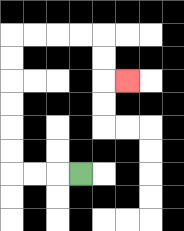{'start': '[3, 7]', 'end': '[5, 3]', 'path_directions': 'L,L,L,U,U,U,U,U,U,R,R,R,R,D,D,R', 'path_coordinates': '[[3, 7], [2, 7], [1, 7], [0, 7], [0, 6], [0, 5], [0, 4], [0, 3], [0, 2], [0, 1], [1, 1], [2, 1], [3, 1], [4, 1], [4, 2], [4, 3], [5, 3]]'}